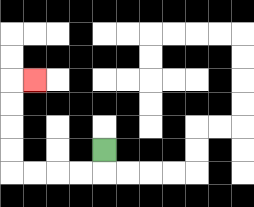{'start': '[4, 6]', 'end': '[1, 3]', 'path_directions': 'D,L,L,L,L,U,U,U,U,R', 'path_coordinates': '[[4, 6], [4, 7], [3, 7], [2, 7], [1, 7], [0, 7], [0, 6], [0, 5], [0, 4], [0, 3], [1, 3]]'}